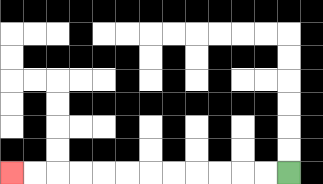{'start': '[12, 7]', 'end': '[0, 7]', 'path_directions': 'L,L,L,L,L,L,L,L,L,L,L,L', 'path_coordinates': '[[12, 7], [11, 7], [10, 7], [9, 7], [8, 7], [7, 7], [6, 7], [5, 7], [4, 7], [3, 7], [2, 7], [1, 7], [0, 7]]'}